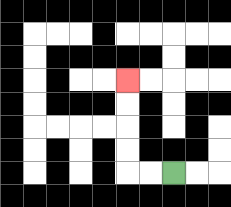{'start': '[7, 7]', 'end': '[5, 3]', 'path_directions': 'L,L,U,U,U,U', 'path_coordinates': '[[7, 7], [6, 7], [5, 7], [5, 6], [5, 5], [5, 4], [5, 3]]'}